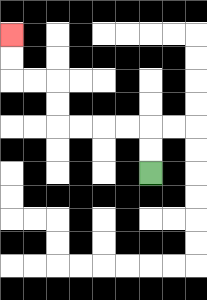{'start': '[6, 7]', 'end': '[0, 1]', 'path_directions': 'U,U,L,L,L,L,U,U,L,L,U,U', 'path_coordinates': '[[6, 7], [6, 6], [6, 5], [5, 5], [4, 5], [3, 5], [2, 5], [2, 4], [2, 3], [1, 3], [0, 3], [0, 2], [0, 1]]'}